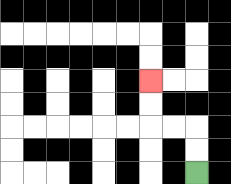{'start': '[8, 7]', 'end': '[6, 3]', 'path_directions': 'U,U,L,L,U,U', 'path_coordinates': '[[8, 7], [8, 6], [8, 5], [7, 5], [6, 5], [6, 4], [6, 3]]'}